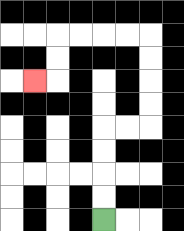{'start': '[4, 9]', 'end': '[1, 3]', 'path_directions': 'U,U,U,U,R,R,U,U,U,U,L,L,L,L,D,D,L', 'path_coordinates': '[[4, 9], [4, 8], [4, 7], [4, 6], [4, 5], [5, 5], [6, 5], [6, 4], [6, 3], [6, 2], [6, 1], [5, 1], [4, 1], [3, 1], [2, 1], [2, 2], [2, 3], [1, 3]]'}